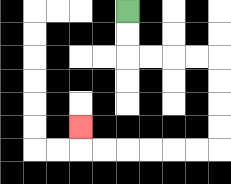{'start': '[5, 0]', 'end': '[3, 5]', 'path_directions': 'D,D,R,R,R,R,D,D,D,D,L,L,L,L,L,L,U', 'path_coordinates': '[[5, 0], [5, 1], [5, 2], [6, 2], [7, 2], [8, 2], [9, 2], [9, 3], [9, 4], [9, 5], [9, 6], [8, 6], [7, 6], [6, 6], [5, 6], [4, 6], [3, 6], [3, 5]]'}